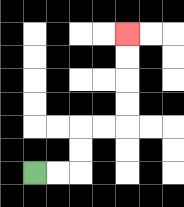{'start': '[1, 7]', 'end': '[5, 1]', 'path_directions': 'R,R,U,U,R,R,U,U,U,U', 'path_coordinates': '[[1, 7], [2, 7], [3, 7], [3, 6], [3, 5], [4, 5], [5, 5], [5, 4], [5, 3], [5, 2], [5, 1]]'}